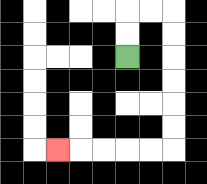{'start': '[5, 2]', 'end': '[2, 6]', 'path_directions': 'U,U,R,R,D,D,D,D,D,D,L,L,L,L,L', 'path_coordinates': '[[5, 2], [5, 1], [5, 0], [6, 0], [7, 0], [7, 1], [7, 2], [7, 3], [7, 4], [7, 5], [7, 6], [6, 6], [5, 6], [4, 6], [3, 6], [2, 6]]'}